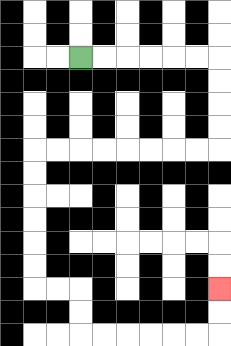{'start': '[3, 2]', 'end': '[9, 12]', 'path_directions': 'R,R,R,R,R,R,D,D,D,D,L,L,L,L,L,L,L,L,D,D,D,D,D,D,R,R,D,D,R,R,R,R,R,R,U,U', 'path_coordinates': '[[3, 2], [4, 2], [5, 2], [6, 2], [7, 2], [8, 2], [9, 2], [9, 3], [9, 4], [9, 5], [9, 6], [8, 6], [7, 6], [6, 6], [5, 6], [4, 6], [3, 6], [2, 6], [1, 6], [1, 7], [1, 8], [1, 9], [1, 10], [1, 11], [1, 12], [2, 12], [3, 12], [3, 13], [3, 14], [4, 14], [5, 14], [6, 14], [7, 14], [8, 14], [9, 14], [9, 13], [9, 12]]'}